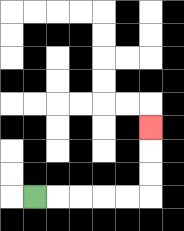{'start': '[1, 8]', 'end': '[6, 5]', 'path_directions': 'R,R,R,R,R,U,U,U', 'path_coordinates': '[[1, 8], [2, 8], [3, 8], [4, 8], [5, 8], [6, 8], [6, 7], [6, 6], [6, 5]]'}